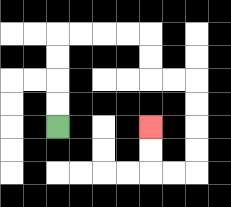{'start': '[2, 5]', 'end': '[6, 5]', 'path_directions': 'U,U,U,U,R,R,R,R,D,D,R,R,D,D,D,D,L,L,U,U', 'path_coordinates': '[[2, 5], [2, 4], [2, 3], [2, 2], [2, 1], [3, 1], [4, 1], [5, 1], [6, 1], [6, 2], [6, 3], [7, 3], [8, 3], [8, 4], [8, 5], [8, 6], [8, 7], [7, 7], [6, 7], [6, 6], [6, 5]]'}